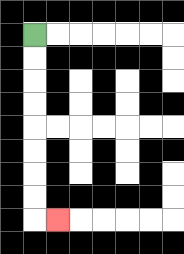{'start': '[1, 1]', 'end': '[2, 9]', 'path_directions': 'D,D,D,D,D,D,D,D,R', 'path_coordinates': '[[1, 1], [1, 2], [1, 3], [1, 4], [1, 5], [1, 6], [1, 7], [1, 8], [1, 9], [2, 9]]'}